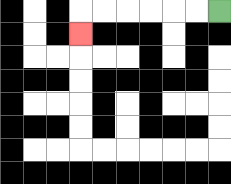{'start': '[9, 0]', 'end': '[3, 1]', 'path_directions': 'L,L,L,L,L,L,D', 'path_coordinates': '[[9, 0], [8, 0], [7, 0], [6, 0], [5, 0], [4, 0], [3, 0], [3, 1]]'}